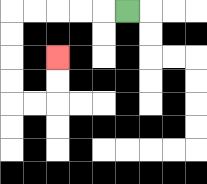{'start': '[5, 0]', 'end': '[2, 2]', 'path_directions': 'L,L,L,L,L,D,D,D,D,R,R,U,U', 'path_coordinates': '[[5, 0], [4, 0], [3, 0], [2, 0], [1, 0], [0, 0], [0, 1], [0, 2], [0, 3], [0, 4], [1, 4], [2, 4], [2, 3], [2, 2]]'}